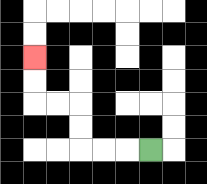{'start': '[6, 6]', 'end': '[1, 2]', 'path_directions': 'L,L,L,U,U,L,L,U,U', 'path_coordinates': '[[6, 6], [5, 6], [4, 6], [3, 6], [3, 5], [3, 4], [2, 4], [1, 4], [1, 3], [1, 2]]'}